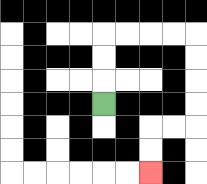{'start': '[4, 4]', 'end': '[6, 7]', 'path_directions': 'U,U,U,R,R,R,R,D,D,D,D,L,L,D,D', 'path_coordinates': '[[4, 4], [4, 3], [4, 2], [4, 1], [5, 1], [6, 1], [7, 1], [8, 1], [8, 2], [8, 3], [8, 4], [8, 5], [7, 5], [6, 5], [6, 6], [6, 7]]'}